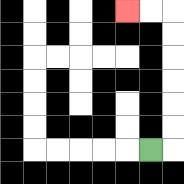{'start': '[6, 6]', 'end': '[5, 0]', 'path_directions': 'R,U,U,U,U,U,U,L,L', 'path_coordinates': '[[6, 6], [7, 6], [7, 5], [7, 4], [7, 3], [7, 2], [7, 1], [7, 0], [6, 0], [5, 0]]'}